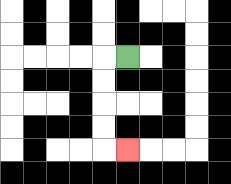{'start': '[5, 2]', 'end': '[5, 6]', 'path_directions': 'L,D,D,D,D,R', 'path_coordinates': '[[5, 2], [4, 2], [4, 3], [4, 4], [4, 5], [4, 6], [5, 6]]'}